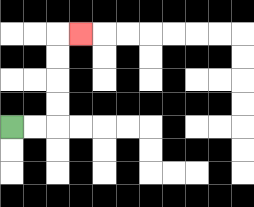{'start': '[0, 5]', 'end': '[3, 1]', 'path_directions': 'R,R,U,U,U,U,R', 'path_coordinates': '[[0, 5], [1, 5], [2, 5], [2, 4], [2, 3], [2, 2], [2, 1], [3, 1]]'}